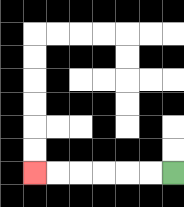{'start': '[7, 7]', 'end': '[1, 7]', 'path_directions': 'L,L,L,L,L,L', 'path_coordinates': '[[7, 7], [6, 7], [5, 7], [4, 7], [3, 7], [2, 7], [1, 7]]'}